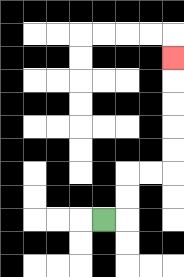{'start': '[4, 9]', 'end': '[7, 2]', 'path_directions': 'R,U,U,R,R,U,U,U,U,U', 'path_coordinates': '[[4, 9], [5, 9], [5, 8], [5, 7], [6, 7], [7, 7], [7, 6], [7, 5], [7, 4], [7, 3], [7, 2]]'}